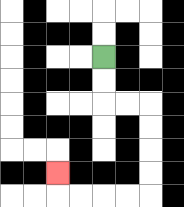{'start': '[4, 2]', 'end': '[2, 7]', 'path_directions': 'D,D,R,R,D,D,D,D,L,L,L,L,U', 'path_coordinates': '[[4, 2], [4, 3], [4, 4], [5, 4], [6, 4], [6, 5], [6, 6], [6, 7], [6, 8], [5, 8], [4, 8], [3, 8], [2, 8], [2, 7]]'}